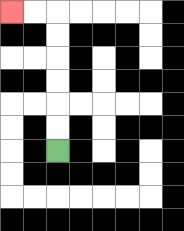{'start': '[2, 6]', 'end': '[0, 0]', 'path_directions': 'U,U,U,U,U,U,L,L', 'path_coordinates': '[[2, 6], [2, 5], [2, 4], [2, 3], [2, 2], [2, 1], [2, 0], [1, 0], [0, 0]]'}